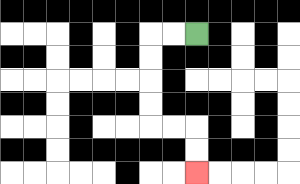{'start': '[8, 1]', 'end': '[8, 7]', 'path_directions': 'L,L,D,D,D,D,R,R,D,D', 'path_coordinates': '[[8, 1], [7, 1], [6, 1], [6, 2], [6, 3], [6, 4], [6, 5], [7, 5], [8, 5], [8, 6], [8, 7]]'}